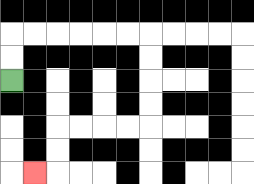{'start': '[0, 3]', 'end': '[1, 7]', 'path_directions': 'U,U,R,R,R,R,R,R,D,D,D,D,L,L,L,L,D,D,L', 'path_coordinates': '[[0, 3], [0, 2], [0, 1], [1, 1], [2, 1], [3, 1], [4, 1], [5, 1], [6, 1], [6, 2], [6, 3], [6, 4], [6, 5], [5, 5], [4, 5], [3, 5], [2, 5], [2, 6], [2, 7], [1, 7]]'}